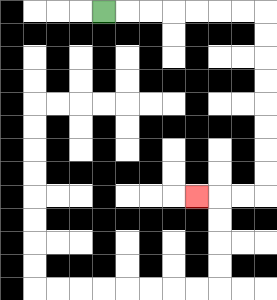{'start': '[4, 0]', 'end': '[8, 8]', 'path_directions': 'R,R,R,R,R,R,R,D,D,D,D,D,D,D,D,L,L,L', 'path_coordinates': '[[4, 0], [5, 0], [6, 0], [7, 0], [8, 0], [9, 0], [10, 0], [11, 0], [11, 1], [11, 2], [11, 3], [11, 4], [11, 5], [11, 6], [11, 7], [11, 8], [10, 8], [9, 8], [8, 8]]'}